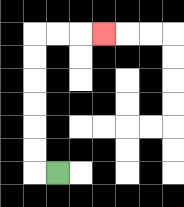{'start': '[2, 7]', 'end': '[4, 1]', 'path_directions': 'L,U,U,U,U,U,U,R,R,R', 'path_coordinates': '[[2, 7], [1, 7], [1, 6], [1, 5], [1, 4], [1, 3], [1, 2], [1, 1], [2, 1], [3, 1], [4, 1]]'}